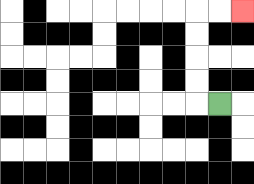{'start': '[9, 4]', 'end': '[10, 0]', 'path_directions': 'L,U,U,U,U,R,R', 'path_coordinates': '[[9, 4], [8, 4], [8, 3], [8, 2], [8, 1], [8, 0], [9, 0], [10, 0]]'}